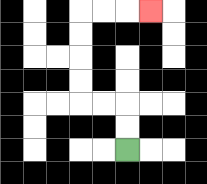{'start': '[5, 6]', 'end': '[6, 0]', 'path_directions': 'U,U,L,L,U,U,U,U,R,R,R', 'path_coordinates': '[[5, 6], [5, 5], [5, 4], [4, 4], [3, 4], [3, 3], [3, 2], [3, 1], [3, 0], [4, 0], [5, 0], [6, 0]]'}